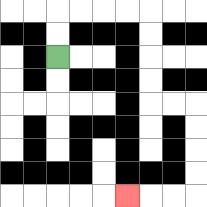{'start': '[2, 2]', 'end': '[5, 8]', 'path_directions': 'U,U,R,R,R,R,D,D,D,D,R,R,D,D,D,D,L,L,L', 'path_coordinates': '[[2, 2], [2, 1], [2, 0], [3, 0], [4, 0], [5, 0], [6, 0], [6, 1], [6, 2], [6, 3], [6, 4], [7, 4], [8, 4], [8, 5], [8, 6], [8, 7], [8, 8], [7, 8], [6, 8], [5, 8]]'}